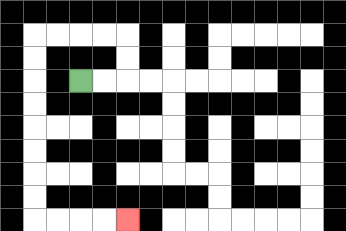{'start': '[3, 3]', 'end': '[5, 9]', 'path_directions': 'R,R,U,U,L,L,L,L,D,D,D,D,D,D,D,D,R,R,R,R', 'path_coordinates': '[[3, 3], [4, 3], [5, 3], [5, 2], [5, 1], [4, 1], [3, 1], [2, 1], [1, 1], [1, 2], [1, 3], [1, 4], [1, 5], [1, 6], [1, 7], [1, 8], [1, 9], [2, 9], [3, 9], [4, 9], [5, 9]]'}